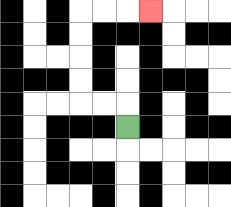{'start': '[5, 5]', 'end': '[6, 0]', 'path_directions': 'U,L,L,U,U,U,U,R,R,R', 'path_coordinates': '[[5, 5], [5, 4], [4, 4], [3, 4], [3, 3], [3, 2], [3, 1], [3, 0], [4, 0], [5, 0], [6, 0]]'}